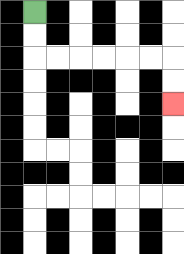{'start': '[1, 0]', 'end': '[7, 4]', 'path_directions': 'D,D,R,R,R,R,R,R,D,D', 'path_coordinates': '[[1, 0], [1, 1], [1, 2], [2, 2], [3, 2], [4, 2], [5, 2], [6, 2], [7, 2], [7, 3], [7, 4]]'}